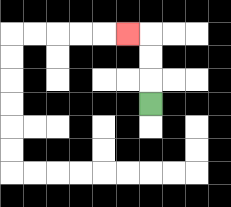{'start': '[6, 4]', 'end': '[5, 1]', 'path_directions': 'U,U,U,L', 'path_coordinates': '[[6, 4], [6, 3], [6, 2], [6, 1], [5, 1]]'}